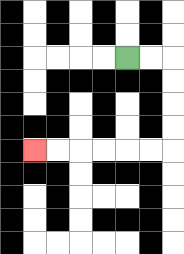{'start': '[5, 2]', 'end': '[1, 6]', 'path_directions': 'R,R,D,D,D,D,L,L,L,L,L,L', 'path_coordinates': '[[5, 2], [6, 2], [7, 2], [7, 3], [7, 4], [7, 5], [7, 6], [6, 6], [5, 6], [4, 6], [3, 6], [2, 6], [1, 6]]'}